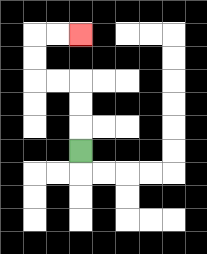{'start': '[3, 6]', 'end': '[3, 1]', 'path_directions': 'U,U,U,L,L,U,U,R,R', 'path_coordinates': '[[3, 6], [3, 5], [3, 4], [3, 3], [2, 3], [1, 3], [1, 2], [1, 1], [2, 1], [3, 1]]'}